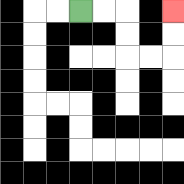{'start': '[3, 0]', 'end': '[7, 0]', 'path_directions': 'R,R,D,D,R,R,U,U', 'path_coordinates': '[[3, 0], [4, 0], [5, 0], [5, 1], [5, 2], [6, 2], [7, 2], [7, 1], [7, 0]]'}